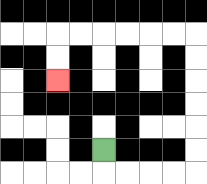{'start': '[4, 6]', 'end': '[2, 3]', 'path_directions': 'D,R,R,R,R,U,U,U,U,U,U,L,L,L,L,L,L,D,D', 'path_coordinates': '[[4, 6], [4, 7], [5, 7], [6, 7], [7, 7], [8, 7], [8, 6], [8, 5], [8, 4], [8, 3], [8, 2], [8, 1], [7, 1], [6, 1], [5, 1], [4, 1], [3, 1], [2, 1], [2, 2], [2, 3]]'}